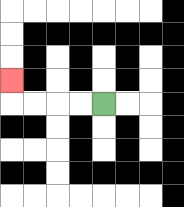{'start': '[4, 4]', 'end': '[0, 3]', 'path_directions': 'L,L,L,L,U', 'path_coordinates': '[[4, 4], [3, 4], [2, 4], [1, 4], [0, 4], [0, 3]]'}